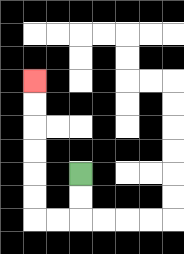{'start': '[3, 7]', 'end': '[1, 3]', 'path_directions': 'D,D,L,L,U,U,U,U,U,U', 'path_coordinates': '[[3, 7], [3, 8], [3, 9], [2, 9], [1, 9], [1, 8], [1, 7], [1, 6], [1, 5], [1, 4], [1, 3]]'}